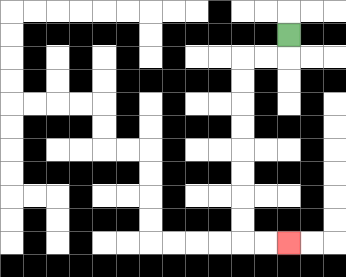{'start': '[12, 1]', 'end': '[12, 10]', 'path_directions': 'D,L,L,D,D,D,D,D,D,D,D,R,R', 'path_coordinates': '[[12, 1], [12, 2], [11, 2], [10, 2], [10, 3], [10, 4], [10, 5], [10, 6], [10, 7], [10, 8], [10, 9], [10, 10], [11, 10], [12, 10]]'}